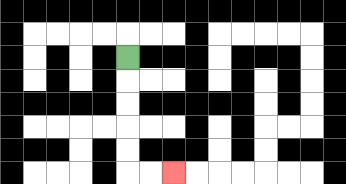{'start': '[5, 2]', 'end': '[7, 7]', 'path_directions': 'D,D,D,D,D,R,R', 'path_coordinates': '[[5, 2], [5, 3], [5, 4], [5, 5], [5, 6], [5, 7], [6, 7], [7, 7]]'}